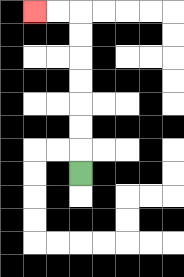{'start': '[3, 7]', 'end': '[1, 0]', 'path_directions': 'U,U,U,U,U,U,U,L,L', 'path_coordinates': '[[3, 7], [3, 6], [3, 5], [3, 4], [3, 3], [3, 2], [3, 1], [3, 0], [2, 0], [1, 0]]'}